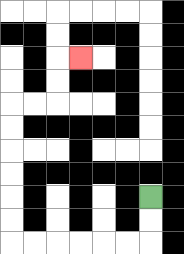{'start': '[6, 8]', 'end': '[3, 2]', 'path_directions': 'D,D,L,L,L,L,L,L,U,U,U,U,U,U,R,R,U,U,R', 'path_coordinates': '[[6, 8], [6, 9], [6, 10], [5, 10], [4, 10], [3, 10], [2, 10], [1, 10], [0, 10], [0, 9], [0, 8], [0, 7], [0, 6], [0, 5], [0, 4], [1, 4], [2, 4], [2, 3], [2, 2], [3, 2]]'}